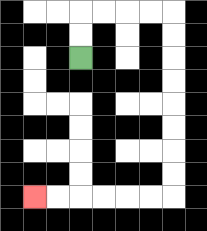{'start': '[3, 2]', 'end': '[1, 8]', 'path_directions': 'U,U,R,R,R,R,D,D,D,D,D,D,D,D,L,L,L,L,L,L', 'path_coordinates': '[[3, 2], [3, 1], [3, 0], [4, 0], [5, 0], [6, 0], [7, 0], [7, 1], [7, 2], [7, 3], [7, 4], [7, 5], [7, 6], [7, 7], [7, 8], [6, 8], [5, 8], [4, 8], [3, 8], [2, 8], [1, 8]]'}